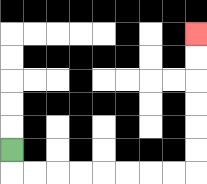{'start': '[0, 6]', 'end': '[8, 1]', 'path_directions': 'D,R,R,R,R,R,R,R,R,U,U,U,U,U,U', 'path_coordinates': '[[0, 6], [0, 7], [1, 7], [2, 7], [3, 7], [4, 7], [5, 7], [6, 7], [7, 7], [8, 7], [8, 6], [8, 5], [8, 4], [8, 3], [8, 2], [8, 1]]'}